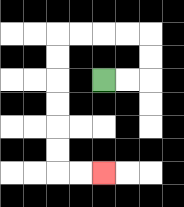{'start': '[4, 3]', 'end': '[4, 7]', 'path_directions': 'R,R,U,U,L,L,L,L,D,D,D,D,D,D,R,R', 'path_coordinates': '[[4, 3], [5, 3], [6, 3], [6, 2], [6, 1], [5, 1], [4, 1], [3, 1], [2, 1], [2, 2], [2, 3], [2, 4], [2, 5], [2, 6], [2, 7], [3, 7], [4, 7]]'}